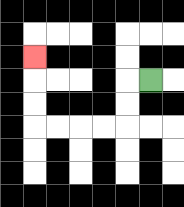{'start': '[6, 3]', 'end': '[1, 2]', 'path_directions': 'L,D,D,L,L,L,L,U,U,U', 'path_coordinates': '[[6, 3], [5, 3], [5, 4], [5, 5], [4, 5], [3, 5], [2, 5], [1, 5], [1, 4], [1, 3], [1, 2]]'}